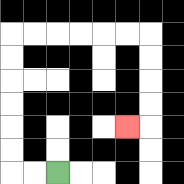{'start': '[2, 7]', 'end': '[5, 5]', 'path_directions': 'L,L,U,U,U,U,U,U,R,R,R,R,R,R,D,D,D,D,L', 'path_coordinates': '[[2, 7], [1, 7], [0, 7], [0, 6], [0, 5], [0, 4], [0, 3], [0, 2], [0, 1], [1, 1], [2, 1], [3, 1], [4, 1], [5, 1], [6, 1], [6, 2], [6, 3], [6, 4], [6, 5], [5, 5]]'}